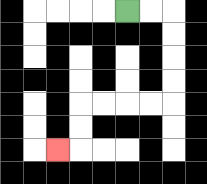{'start': '[5, 0]', 'end': '[2, 6]', 'path_directions': 'R,R,D,D,D,D,L,L,L,L,D,D,L', 'path_coordinates': '[[5, 0], [6, 0], [7, 0], [7, 1], [7, 2], [7, 3], [7, 4], [6, 4], [5, 4], [4, 4], [3, 4], [3, 5], [3, 6], [2, 6]]'}